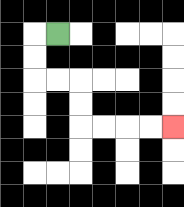{'start': '[2, 1]', 'end': '[7, 5]', 'path_directions': 'L,D,D,R,R,D,D,R,R,R,R', 'path_coordinates': '[[2, 1], [1, 1], [1, 2], [1, 3], [2, 3], [3, 3], [3, 4], [3, 5], [4, 5], [5, 5], [6, 5], [7, 5]]'}